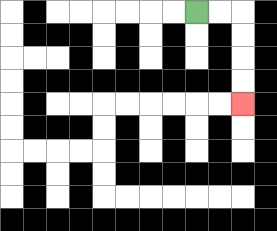{'start': '[8, 0]', 'end': '[10, 4]', 'path_directions': 'R,R,D,D,D,D', 'path_coordinates': '[[8, 0], [9, 0], [10, 0], [10, 1], [10, 2], [10, 3], [10, 4]]'}